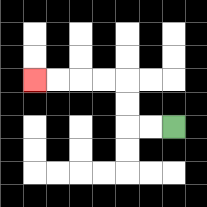{'start': '[7, 5]', 'end': '[1, 3]', 'path_directions': 'L,L,U,U,L,L,L,L', 'path_coordinates': '[[7, 5], [6, 5], [5, 5], [5, 4], [5, 3], [4, 3], [3, 3], [2, 3], [1, 3]]'}